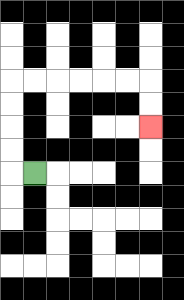{'start': '[1, 7]', 'end': '[6, 5]', 'path_directions': 'L,U,U,U,U,R,R,R,R,R,R,D,D', 'path_coordinates': '[[1, 7], [0, 7], [0, 6], [0, 5], [0, 4], [0, 3], [1, 3], [2, 3], [3, 3], [4, 3], [5, 3], [6, 3], [6, 4], [6, 5]]'}